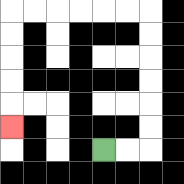{'start': '[4, 6]', 'end': '[0, 5]', 'path_directions': 'R,R,U,U,U,U,U,U,L,L,L,L,L,L,D,D,D,D,D', 'path_coordinates': '[[4, 6], [5, 6], [6, 6], [6, 5], [6, 4], [6, 3], [6, 2], [6, 1], [6, 0], [5, 0], [4, 0], [3, 0], [2, 0], [1, 0], [0, 0], [0, 1], [0, 2], [0, 3], [0, 4], [0, 5]]'}